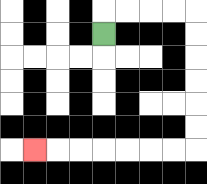{'start': '[4, 1]', 'end': '[1, 6]', 'path_directions': 'U,R,R,R,R,D,D,D,D,D,D,L,L,L,L,L,L,L', 'path_coordinates': '[[4, 1], [4, 0], [5, 0], [6, 0], [7, 0], [8, 0], [8, 1], [8, 2], [8, 3], [8, 4], [8, 5], [8, 6], [7, 6], [6, 6], [5, 6], [4, 6], [3, 6], [2, 6], [1, 6]]'}